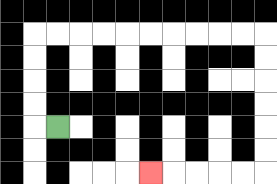{'start': '[2, 5]', 'end': '[6, 7]', 'path_directions': 'L,U,U,U,U,R,R,R,R,R,R,R,R,R,R,D,D,D,D,D,D,L,L,L,L,L', 'path_coordinates': '[[2, 5], [1, 5], [1, 4], [1, 3], [1, 2], [1, 1], [2, 1], [3, 1], [4, 1], [5, 1], [6, 1], [7, 1], [8, 1], [9, 1], [10, 1], [11, 1], [11, 2], [11, 3], [11, 4], [11, 5], [11, 6], [11, 7], [10, 7], [9, 7], [8, 7], [7, 7], [6, 7]]'}